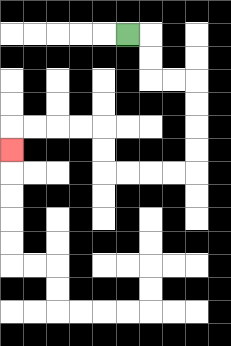{'start': '[5, 1]', 'end': '[0, 6]', 'path_directions': 'R,D,D,R,R,D,D,D,D,L,L,L,L,U,U,L,L,L,L,D', 'path_coordinates': '[[5, 1], [6, 1], [6, 2], [6, 3], [7, 3], [8, 3], [8, 4], [8, 5], [8, 6], [8, 7], [7, 7], [6, 7], [5, 7], [4, 7], [4, 6], [4, 5], [3, 5], [2, 5], [1, 5], [0, 5], [0, 6]]'}